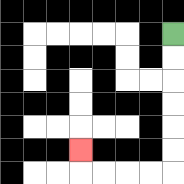{'start': '[7, 1]', 'end': '[3, 6]', 'path_directions': 'D,D,D,D,D,D,L,L,L,L,U', 'path_coordinates': '[[7, 1], [7, 2], [7, 3], [7, 4], [7, 5], [7, 6], [7, 7], [6, 7], [5, 7], [4, 7], [3, 7], [3, 6]]'}